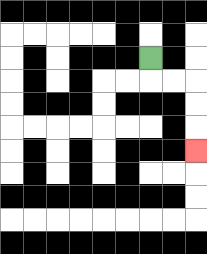{'start': '[6, 2]', 'end': '[8, 6]', 'path_directions': 'D,R,R,D,D,D', 'path_coordinates': '[[6, 2], [6, 3], [7, 3], [8, 3], [8, 4], [8, 5], [8, 6]]'}